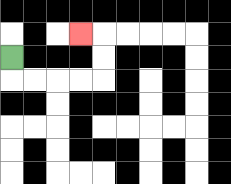{'start': '[0, 2]', 'end': '[3, 1]', 'path_directions': 'D,R,R,R,R,U,U,L', 'path_coordinates': '[[0, 2], [0, 3], [1, 3], [2, 3], [3, 3], [4, 3], [4, 2], [4, 1], [3, 1]]'}